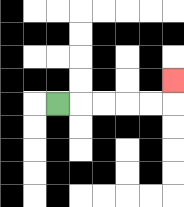{'start': '[2, 4]', 'end': '[7, 3]', 'path_directions': 'R,R,R,R,R,U', 'path_coordinates': '[[2, 4], [3, 4], [4, 4], [5, 4], [6, 4], [7, 4], [7, 3]]'}